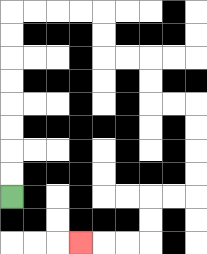{'start': '[0, 8]', 'end': '[3, 10]', 'path_directions': 'U,U,U,U,U,U,U,U,R,R,R,R,D,D,R,R,D,D,R,R,D,D,D,D,L,L,D,D,L,L,L', 'path_coordinates': '[[0, 8], [0, 7], [0, 6], [0, 5], [0, 4], [0, 3], [0, 2], [0, 1], [0, 0], [1, 0], [2, 0], [3, 0], [4, 0], [4, 1], [4, 2], [5, 2], [6, 2], [6, 3], [6, 4], [7, 4], [8, 4], [8, 5], [8, 6], [8, 7], [8, 8], [7, 8], [6, 8], [6, 9], [6, 10], [5, 10], [4, 10], [3, 10]]'}